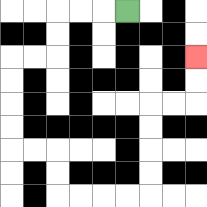{'start': '[5, 0]', 'end': '[8, 2]', 'path_directions': 'L,L,L,D,D,L,L,D,D,D,D,R,R,D,D,R,R,R,R,U,U,U,U,R,R,U,U', 'path_coordinates': '[[5, 0], [4, 0], [3, 0], [2, 0], [2, 1], [2, 2], [1, 2], [0, 2], [0, 3], [0, 4], [0, 5], [0, 6], [1, 6], [2, 6], [2, 7], [2, 8], [3, 8], [4, 8], [5, 8], [6, 8], [6, 7], [6, 6], [6, 5], [6, 4], [7, 4], [8, 4], [8, 3], [8, 2]]'}